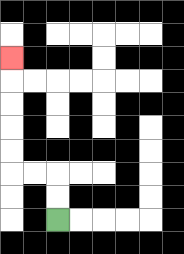{'start': '[2, 9]', 'end': '[0, 2]', 'path_directions': 'U,U,L,L,U,U,U,U,U', 'path_coordinates': '[[2, 9], [2, 8], [2, 7], [1, 7], [0, 7], [0, 6], [0, 5], [0, 4], [0, 3], [0, 2]]'}